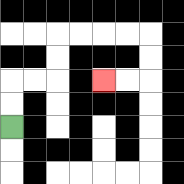{'start': '[0, 5]', 'end': '[4, 3]', 'path_directions': 'U,U,R,R,U,U,R,R,R,R,D,D,L,L', 'path_coordinates': '[[0, 5], [0, 4], [0, 3], [1, 3], [2, 3], [2, 2], [2, 1], [3, 1], [4, 1], [5, 1], [6, 1], [6, 2], [6, 3], [5, 3], [4, 3]]'}